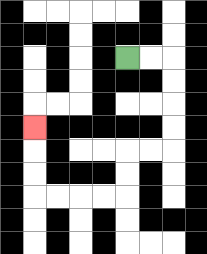{'start': '[5, 2]', 'end': '[1, 5]', 'path_directions': 'R,R,D,D,D,D,L,L,D,D,L,L,L,L,U,U,U', 'path_coordinates': '[[5, 2], [6, 2], [7, 2], [7, 3], [7, 4], [7, 5], [7, 6], [6, 6], [5, 6], [5, 7], [5, 8], [4, 8], [3, 8], [2, 8], [1, 8], [1, 7], [1, 6], [1, 5]]'}